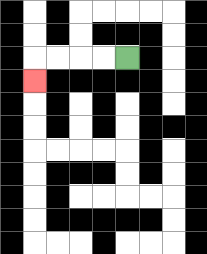{'start': '[5, 2]', 'end': '[1, 3]', 'path_directions': 'L,L,L,L,D', 'path_coordinates': '[[5, 2], [4, 2], [3, 2], [2, 2], [1, 2], [1, 3]]'}